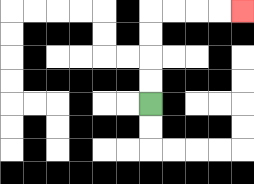{'start': '[6, 4]', 'end': '[10, 0]', 'path_directions': 'U,U,U,U,R,R,R,R', 'path_coordinates': '[[6, 4], [6, 3], [6, 2], [6, 1], [6, 0], [7, 0], [8, 0], [9, 0], [10, 0]]'}